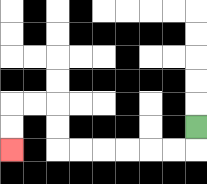{'start': '[8, 5]', 'end': '[0, 6]', 'path_directions': 'D,L,L,L,L,L,L,U,U,L,L,D,D', 'path_coordinates': '[[8, 5], [8, 6], [7, 6], [6, 6], [5, 6], [4, 6], [3, 6], [2, 6], [2, 5], [2, 4], [1, 4], [0, 4], [0, 5], [0, 6]]'}